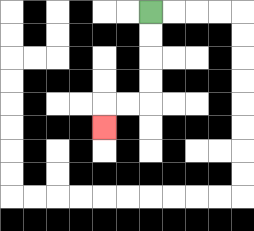{'start': '[6, 0]', 'end': '[4, 5]', 'path_directions': 'D,D,D,D,L,L,D', 'path_coordinates': '[[6, 0], [6, 1], [6, 2], [6, 3], [6, 4], [5, 4], [4, 4], [4, 5]]'}